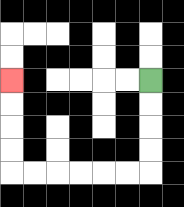{'start': '[6, 3]', 'end': '[0, 3]', 'path_directions': 'D,D,D,D,L,L,L,L,L,L,U,U,U,U', 'path_coordinates': '[[6, 3], [6, 4], [6, 5], [6, 6], [6, 7], [5, 7], [4, 7], [3, 7], [2, 7], [1, 7], [0, 7], [0, 6], [0, 5], [0, 4], [0, 3]]'}